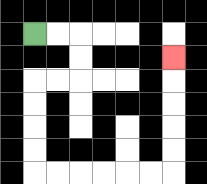{'start': '[1, 1]', 'end': '[7, 2]', 'path_directions': 'R,R,D,D,L,L,D,D,D,D,R,R,R,R,R,R,U,U,U,U,U', 'path_coordinates': '[[1, 1], [2, 1], [3, 1], [3, 2], [3, 3], [2, 3], [1, 3], [1, 4], [1, 5], [1, 6], [1, 7], [2, 7], [3, 7], [4, 7], [5, 7], [6, 7], [7, 7], [7, 6], [7, 5], [7, 4], [7, 3], [7, 2]]'}